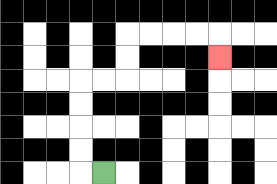{'start': '[4, 7]', 'end': '[9, 2]', 'path_directions': 'L,U,U,U,U,R,R,U,U,R,R,R,R,D', 'path_coordinates': '[[4, 7], [3, 7], [3, 6], [3, 5], [3, 4], [3, 3], [4, 3], [5, 3], [5, 2], [5, 1], [6, 1], [7, 1], [8, 1], [9, 1], [9, 2]]'}